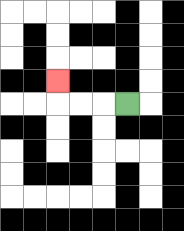{'start': '[5, 4]', 'end': '[2, 3]', 'path_directions': 'L,L,L,U', 'path_coordinates': '[[5, 4], [4, 4], [3, 4], [2, 4], [2, 3]]'}